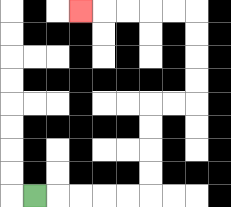{'start': '[1, 8]', 'end': '[3, 0]', 'path_directions': 'R,R,R,R,R,U,U,U,U,R,R,U,U,U,U,L,L,L,L,L', 'path_coordinates': '[[1, 8], [2, 8], [3, 8], [4, 8], [5, 8], [6, 8], [6, 7], [6, 6], [6, 5], [6, 4], [7, 4], [8, 4], [8, 3], [8, 2], [8, 1], [8, 0], [7, 0], [6, 0], [5, 0], [4, 0], [3, 0]]'}